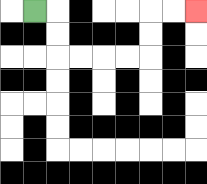{'start': '[1, 0]', 'end': '[8, 0]', 'path_directions': 'R,D,D,R,R,R,R,U,U,R,R', 'path_coordinates': '[[1, 0], [2, 0], [2, 1], [2, 2], [3, 2], [4, 2], [5, 2], [6, 2], [6, 1], [6, 0], [7, 0], [8, 0]]'}